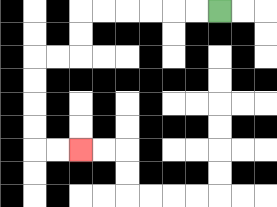{'start': '[9, 0]', 'end': '[3, 6]', 'path_directions': 'L,L,L,L,L,L,D,D,L,L,D,D,D,D,R,R', 'path_coordinates': '[[9, 0], [8, 0], [7, 0], [6, 0], [5, 0], [4, 0], [3, 0], [3, 1], [3, 2], [2, 2], [1, 2], [1, 3], [1, 4], [1, 5], [1, 6], [2, 6], [3, 6]]'}